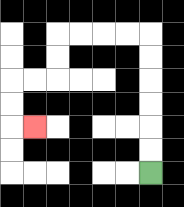{'start': '[6, 7]', 'end': '[1, 5]', 'path_directions': 'U,U,U,U,U,U,L,L,L,L,D,D,L,L,D,D,R', 'path_coordinates': '[[6, 7], [6, 6], [6, 5], [6, 4], [6, 3], [6, 2], [6, 1], [5, 1], [4, 1], [3, 1], [2, 1], [2, 2], [2, 3], [1, 3], [0, 3], [0, 4], [0, 5], [1, 5]]'}